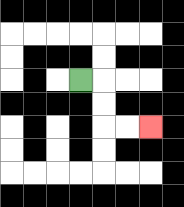{'start': '[3, 3]', 'end': '[6, 5]', 'path_directions': 'R,D,D,R,R', 'path_coordinates': '[[3, 3], [4, 3], [4, 4], [4, 5], [5, 5], [6, 5]]'}